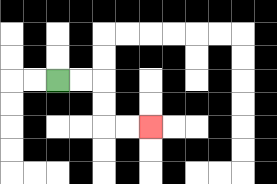{'start': '[2, 3]', 'end': '[6, 5]', 'path_directions': 'R,R,D,D,R,R', 'path_coordinates': '[[2, 3], [3, 3], [4, 3], [4, 4], [4, 5], [5, 5], [6, 5]]'}